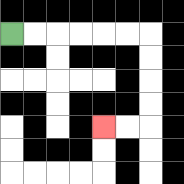{'start': '[0, 1]', 'end': '[4, 5]', 'path_directions': 'R,R,R,R,R,R,D,D,D,D,L,L', 'path_coordinates': '[[0, 1], [1, 1], [2, 1], [3, 1], [4, 1], [5, 1], [6, 1], [6, 2], [6, 3], [6, 4], [6, 5], [5, 5], [4, 5]]'}